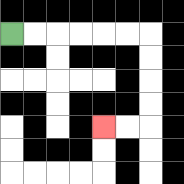{'start': '[0, 1]', 'end': '[4, 5]', 'path_directions': 'R,R,R,R,R,R,D,D,D,D,L,L', 'path_coordinates': '[[0, 1], [1, 1], [2, 1], [3, 1], [4, 1], [5, 1], [6, 1], [6, 2], [6, 3], [6, 4], [6, 5], [5, 5], [4, 5]]'}